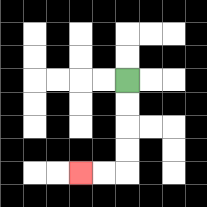{'start': '[5, 3]', 'end': '[3, 7]', 'path_directions': 'D,D,D,D,L,L', 'path_coordinates': '[[5, 3], [5, 4], [5, 5], [5, 6], [5, 7], [4, 7], [3, 7]]'}